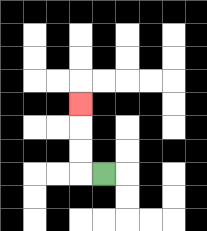{'start': '[4, 7]', 'end': '[3, 4]', 'path_directions': 'L,U,U,U', 'path_coordinates': '[[4, 7], [3, 7], [3, 6], [3, 5], [3, 4]]'}